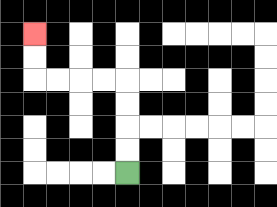{'start': '[5, 7]', 'end': '[1, 1]', 'path_directions': 'U,U,U,U,L,L,L,L,U,U', 'path_coordinates': '[[5, 7], [5, 6], [5, 5], [5, 4], [5, 3], [4, 3], [3, 3], [2, 3], [1, 3], [1, 2], [1, 1]]'}